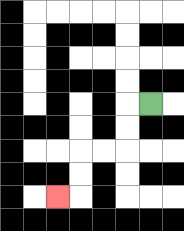{'start': '[6, 4]', 'end': '[2, 8]', 'path_directions': 'L,D,D,L,L,D,D,L', 'path_coordinates': '[[6, 4], [5, 4], [5, 5], [5, 6], [4, 6], [3, 6], [3, 7], [3, 8], [2, 8]]'}